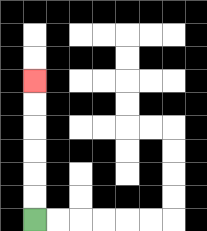{'start': '[1, 9]', 'end': '[1, 3]', 'path_directions': 'U,U,U,U,U,U', 'path_coordinates': '[[1, 9], [1, 8], [1, 7], [1, 6], [1, 5], [1, 4], [1, 3]]'}